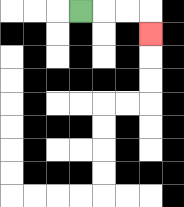{'start': '[3, 0]', 'end': '[6, 1]', 'path_directions': 'R,R,R,D', 'path_coordinates': '[[3, 0], [4, 0], [5, 0], [6, 0], [6, 1]]'}